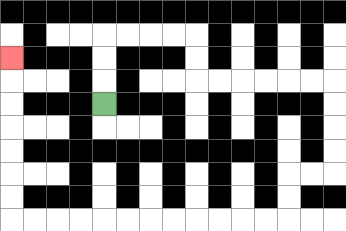{'start': '[4, 4]', 'end': '[0, 2]', 'path_directions': 'U,U,U,R,R,R,R,D,D,R,R,R,R,R,R,D,D,D,D,L,L,D,D,L,L,L,L,L,L,L,L,L,L,L,L,U,U,U,U,U,U,U', 'path_coordinates': '[[4, 4], [4, 3], [4, 2], [4, 1], [5, 1], [6, 1], [7, 1], [8, 1], [8, 2], [8, 3], [9, 3], [10, 3], [11, 3], [12, 3], [13, 3], [14, 3], [14, 4], [14, 5], [14, 6], [14, 7], [13, 7], [12, 7], [12, 8], [12, 9], [11, 9], [10, 9], [9, 9], [8, 9], [7, 9], [6, 9], [5, 9], [4, 9], [3, 9], [2, 9], [1, 9], [0, 9], [0, 8], [0, 7], [0, 6], [0, 5], [0, 4], [0, 3], [0, 2]]'}